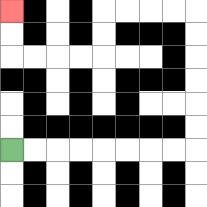{'start': '[0, 6]', 'end': '[0, 0]', 'path_directions': 'R,R,R,R,R,R,R,R,U,U,U,U,U,U,L,L,L,L,D,D,L,L,L,L,U,U', 'path_coordinates': '[[0, 6], [1, 6], [2, 6], [3, 6], [4, 6], [5, 6], [6, 6], [7, 6], [8, 6], [8, 5], [8, 4], [8, 3], [8, 2], [8, 1], [8, 0], [7, 0], [6, 0], [5, 0], [4, 0], [4, 1], [4, 2], [3, 2], [2, 2], [1, 2], [0, 2], [0, 1], [0, 0]]'}